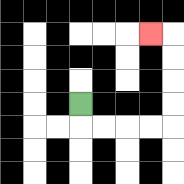{'start': '[3, 4]', 'end': '[6, 1]', 'path_directions': 'D,R,R,R,R,U,U,U,U,L', 'path_coordinates': '[[3, 4], [3, 5], [4, 5], [5, 5], [6, 5], [7, 5], [7, 4], [7, 3], [7, 2], [7, 1], [6, 1]]'}